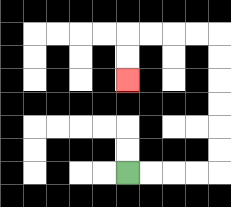{'start': '[5, 7]', 'end': '[5, 3]', 'path_directions': 'R,R,R,R,U,U,U,U,U,U,L,L,L,L,D,D', 'path_coordinates': '[[5, 7], [6, 7], [7, 7], [8, 7], [9, 7], [9, 6], [9, 5], [9, 4], [9, 3], [9, 2], [9, 1], [8, 1], [7, 1], [6, 1], [5, 1], [5, 2], [5, 3]]'}